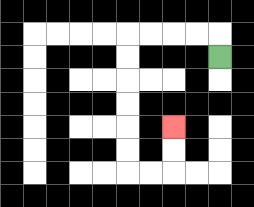{'start': '[9, 2]', 'end': '[7, 5]', 'path_directions': 'U,L,L,L,L,D,D,D,D,D,D,R,R,U,U', 'path_coordinates': '[[9, 2], [9, 1], [8, 1], [7, 1], [6, 1], [5, 1], [5, 2], [5, 3], [5, 4], [5, 5], [5, 6], [5, 7], [6, 7], [7, 7], [7, 6], [7, 5]]'}